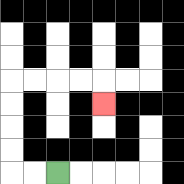{'start': '[2, 7]', 'end': '[4, 4]', 'path_directions': 'L,L,U,U,U,U,R,R,R,R,D', 'path_coordinates': '[[2, 7], [1, 7], [0, 7], [0, 6], [0, 5], [0, 4], [0, 3], [1, 3], [2, 3], [3, 3], [4, 3], [4, 4]]'}